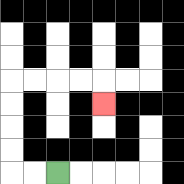{'start': '[2, 7]', 'end': '[4, 4]', 'path_directions': 'L,L,U,U,U,U,R,R,R,R,D', 'path_coordinates': '[[2, 7], [1, 7], [0, 7], [0, 6], [0, 5], [0, 4], [0, 3], [1, 3], [2, 3], [3, 3], [4, 3], [4, 4]]'}